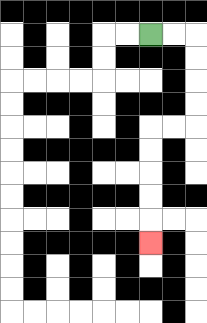{'start': '[6, 1]', 'end': '[6, 10]', 'path_directions': 'R,R,D,D,D,D,L,L,D,D,D,D,D', 'path_coordinates': '[[6, 1], [7, 1], [8, 1], [8, 2], [8, 3], [8, 4], [8, 5], [7, 5], [6, 5], [6, 6], [6, 7], [6, 8], [6, 9], [6, 10]]'}